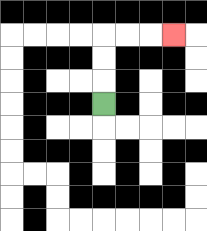{'start': '[4, 4]', 'end': '[7, 1]', 'path_directions': 'U,U,U,R,R,R', 'path_coordinates': '[[4, 4], [4, 3], [4, 2], [4, 1], [5, 1], [6, 1], [7, 1]]'}